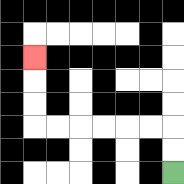{'start': '[7, 7]', 'end': '[1, 2]', 'path_directions': 'U,U,L,L,L,L,L,L,U,U,U', 'path_coordinates': '[[7, 7], [7, 6], [7, 5], [6, 5], [5, 5], [4, 5], [3, 5], [2, 5], [1, 5], [1, 4], [1, 3], [1, 2]]'}